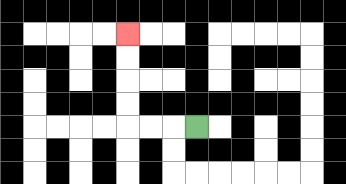{'start': '[8, 5]', 'end': '[5, 1]', 'path_directions': 'L,L,L,U,U,U,U', 'path_coordinates': '[[8, 5], [7, 5], [6, 5], [5, 5], [5, 4], [5, 3], [5, 2], [5, 1]]'}